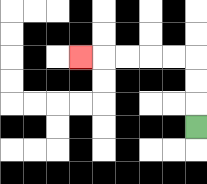{'start': '[8, 5]', 'end': '[3, 2]', 'path_directions': 'U,U,U,L,L,L,L,L', 'path_coordinates': '[[8, 5], [8, 4], [8, 3], [8, 2], [7, 2], [6, 2], [5, 2], [4, 2], [3, 2]]'}